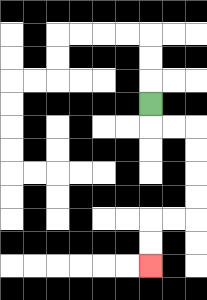{'start': '[6, 4]', 'end': '[6, 11]', 'path_directions': 'D,R,R,D,D,D,D,L,L,D,D', 'path_coordinates': '[[6, 4], [6, 5], [7, 5], [8, 5], [8, 6], [8, 7], [8, 8], [8, 9], [7, 9], [6, 9], [6, 10], [6, 11]]'}